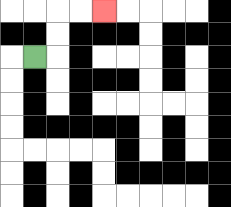{'start': '[1, 2]', 'end': '[4, 0]', 'path_directions': 'R,U,U,R,R', 'path_coordinates': '[[1, 2], [2, 2], [2, 1], [2, 0], [3, 0], [4, 0]]'}